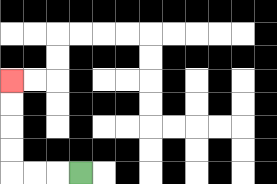{'start': '[3, 7]', 'end': '[0, 3]', 'path_directions': 'L,L,L,U,U,U,U', 'path_coordinates': '[[3, 7], [2, 7], [1, 7], [0, 7], [0, 6], [0, 5], [0, 4], [0, 3]]'}